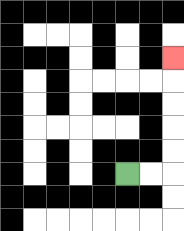{'start': '[5, 7]', 'end': '[7, 2]', 'path_directions': 'R,R,U,U,U,U,U', 'path_coordinates': '[[5, 7], [6, 7], [7, 7], [7, 6], [7, 5], [7, 4], [7, 3], [7, 2]]'}